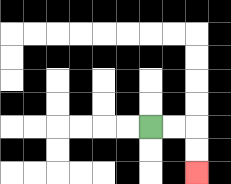{'start': '[6, 5]', 'end': '[8, 7]', 'path_directions': 'R,R,D,D', 'path_coordinates': '[[6, 5], [7, 5], [8, 5], [8, 6], [8, 7]]'}